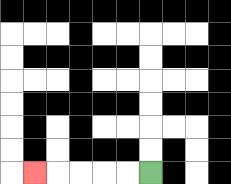{'start': '[6, 7]', 'end': '[1, 7]', 'path_directions': 'L,L,L,L,L', 'path_coordinates': '[[6, 7], [5, 7], [4, 7], [3, 7], [2, 7], [1, 7]]'}